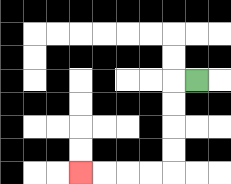{'start': '[8, 3]', 'end': '[3, 7]', 'path_directions': 'L,D,D,D,D,L,L,L,L', 'path_coordinates': '[[8, 3], [7, 3], [7, 4], [7, 5], [7, 6], [7, 7], [6, 7], [5, 7], [4, 7], [3, 7]]'}